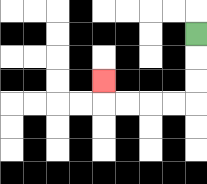{'start': '[8, 1]', 'end': '[4, 3]', 'path_directions': 'D,D,D,L,L,L,L,U', 'path_coordinates': '[[8, 1], [8, 2], [8, 3], [8, 4], [7, 4], [6, 4], [5, 4], [4, 4], [4, 3]]'}